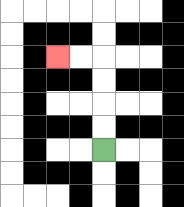{'start': '[4, 6]', 'end': '[2, 2]', 'path_directions': 'U,U,U,U,L,L', 'path_coordinates': '[[4, 6], [4, 5], [4, 4], [4, 3], [4, 2], [3, 2], [2, 2]]'}